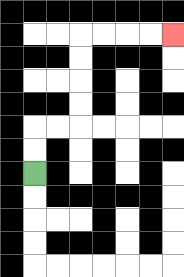{'start': '[1, 7]', 'end': '[7, 1]', 'path_directions': 'U,U,R,R,U,U,U,U,R,R,R,R', 'path_coordinates': '[[1, 7], [1, 6], [1, 5], [2, 5], [3, 5], [3, 4], [3, 3], [3, 2], [3, 1], [4, 1], [5, 1], [6, 1], [7, 1]]'}